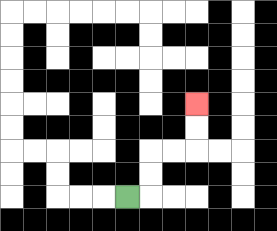{'start': '[5, 8]', 'end': '[8, 4]', 'path_directions': 'R,U,U,R,R,U,U', 'path_coordinates': '[[5, 8], [6, 8], [6, 7], [6, 6], [7, 6], [8, 6], [8, 5], [8, 4]]'}